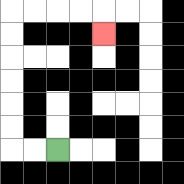{'start': '[2, 6]', 'end': '[4, 1]', 'path_directions': 'L,L,U,U,U,U,U,U,R,R,R,R,D', 'path_coordinates': '[[2, 6], [1, 6], [0, 6], [0, 5], [0, 4], [0, 3], [0, 2], [0, 1], [0, 0], [1, 0], [2, 0], [3, 0], [4, 0], [4, 1]]'}